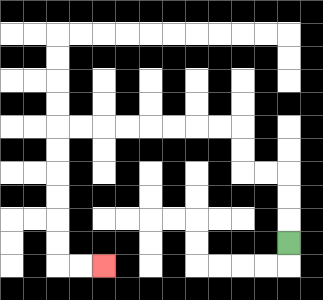{'start': '[12, 10]', 'end': '[4, 11]', 'path_directions': 'U,U,U,L,L,U,U,L,L,L,L,L,L,L,L,D,D,D,D,D,D,R,R', 'path_coordinates': '[[12, 10], [12, 9], [12, 8], [12, 7], [11, 7], [10, 7], [10, 6], [10, 5], [9, 5], [8, 5], [7, 5], [6, 5], [5, 5], [4, 5], [3, 5], [2, 5], [2, 6], [2, 7], [2, 8], [2, 9], [2, 10], [2, 11], [3, 11], [4, 11]]'}